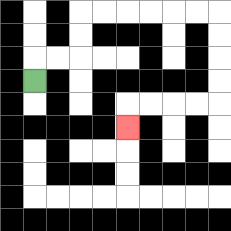{'start': '[1, 3]', 'end': '[5, 5]', 'path_directions': 'U,R,R,U,U,R,R,R,R,R,R,D,D,D,D,L,L,L,L,D', 'path_coordinates': '[[1, 3], [1, 2], [2, 2], [3, 2], [3, 1], [3, 0], [4, 0], [5, 0], [6, 0], [7, 0], [8, 0], [9, 0], [9, 1], [9, 2], [9, 3], [9, 4], [8, 4], [7, 4], [6, 4], [5, 4], [5, 5]]'}